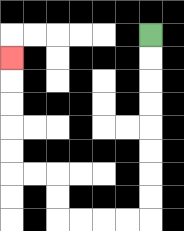{'start': '[6, 1]', 'end': '[0, 2]', 'path_directions': 'D,D,D,D,D,D,D,D,L,L,L,L,U,U,L,L,U,U,U,U,U', 'path_coordinates': '[[6, 1], [6, 2], [6, 3], [6, 4], [6, 5], [6, 6], [6, 7], [6, 8], [6, 9], [5, 9], [4, 9], [3, 9], [2, 9], [2, 8], [2, 7], [1, 7], [0, 7], [0, 6], [0, 5], [0, 4], [0, 3], [0, 2]]'}